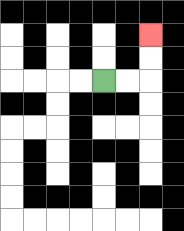{'start': '[4, 3]', 'end': '[6, 1]', 'path_directions': 'R,R,U,U', 'path_coordinates': '[[4, 3], [5, 3], [6, 3], [6, 2], [6, 1]]'}